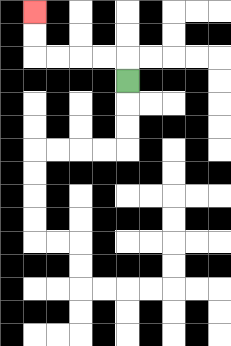{'start': '[5, 3]', 'end': '[1, 0]', 'path_directions': 'U,L,L,L,L,U,U', 'path_coordinates': '[[5, 3], [5, 2], [4, 2], [3, 2], [2, 2], [1, 2], [1, 1], [1, 0]]'}